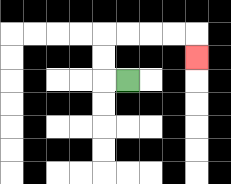{'start': '[5, 3]', 'end': '[8, 2]', 'path_directions': 'L,U,U,R,R,R,R,D', 'path_coordinates': '[[5, 3], [4, 3], [4, 2], [4, 1], [5, 1], [6, 1], [7, 1], [8, 1], [8, 2]]'}